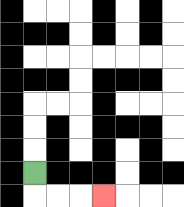{'start': '[1, 7]', 'end': '[4, 8]', 'path_directions': 'D,R,R,R', 'path_coordinates': '[[1, 7], [1, 8], [2, 8], [3, 8], [4, 8]]'}